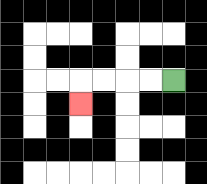{'start': '[7, 3]', 'end': '[3, 4]', 'path_directions': 'L,L,L,L,D', 'path_coordinates': '[[7, 3], [6, 3], [5, 3], [4, 3], [3, 3], [3, 4]]'}